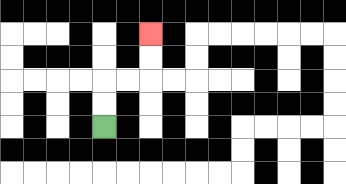{'start': '[4, 5]', 'end': '[6, 1]', 'path_directions': 'U,U,R,R,U,U', 'path_coordinates': '[[4, 5], [4, 4], [4, 3], [5, 3], [6, 3], [6, 2], [6, 1]]'}